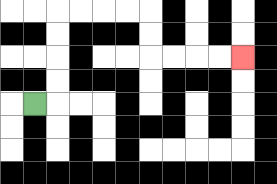{'start': '[1, 4]', 'end': '[10, 2]', 'path_directions': 'R,U,U,U,U,R,R,R,R,D,D,R,R,R,R', 'path_coordinates': '[[1, 4], [2, 4], [2, 3], [2, 2], [2, 1], [2, 0], [3, 0], [4, 0], [5, 0], [6, 0], [6, 1], [6, 2], [7, 2], [8, 2], [9, 2], [10, 2]]'}